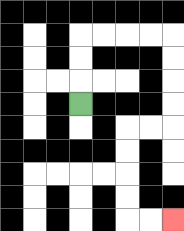{'start': '[3, 4]', 'end': '[7, 9]', 'path_directions': 'U,U,U,R,R,R,R,D,D,D,D,L,L,D,D,D,D,R,R', 'path_coordinates': '[[3, 4], [3, 3], [3, 2], [3, 1], [4, 1], [5, 1], [6, 1], [7, 1], [7, 2], [7, 3], [7, 4], [7, 5], [6, 5], [5, 5], [5, 6], [5, 7], [5, 8], [5, 9], [6, 9], [7, 9]]'}